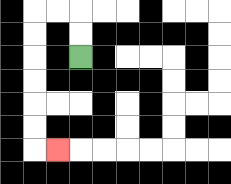{'start': '[3, 2]', 'end': '[2, 6]', 'path_directions': 'U,U,L,L,D,D,D,D,D,D,R', 'path_coordinates': '[[3, 2], [3, 1], [3, 0], [2, 0], [1, 0], [1, 1], [1, 2], [1, 3], [1, 4], [1, 5], [1, 6], [2, 6]]'}